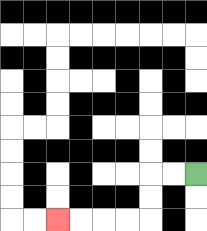{'start': '[8, 7]', 'end': '[2, 9]', 'path_directions': 'L,L,D,D,L,L,L,L', 'path_coordinates': '[[8, 7], [7, 7], [6, 7], [6, 8], [6, 9], [5, 9], [4, 9], [3, 9], [2, 9]]'}